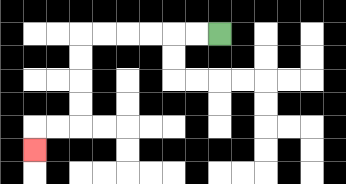{'start': '[9, 1]', 'end': '[1, 6]', 'path_directions': 'L,L,L,L,L,L,D,D,D,D,L,L,D', 'path_coordinates': '[[9, 1], [8, 1], [7, 1], [6, 1], [5, 1], [4, 1], [3, 1], [3, 2], [3, 3], [3, 4], [3, 5], [2, 5], [1, 5], [1, 6]]'}